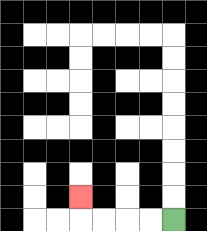{'start': '[7, 9]', 'end': '[3, 8]', 'path_directions': 'L,L,L,L,U', 'path_coordinates': '[[7, 9], [6, 9], [5, 9], [4, 9], [3, 9], [3, 8]]'}